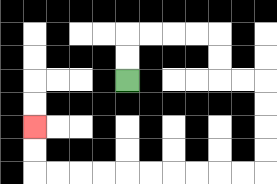{'start': '[5, 3]', 'end': '[1, 5]', 'path_directions': 'U,U,R,R,R,R,D,D,R,R,D,D,D,D,L,L,L,L,L,L,L,L,L,L,U,U', 'path_coordinates': '[[5, 3], [5, 2], [5, 1], [6, 1], [7, 1], [8, 1], [9, 1], [9, 2], [9, 3], [10, 3], [11, 3], [11, 4], [11, 5], [11, 6], [11, 7], [10, 7], [9, 7], [8, 7], [7, 7], [6, 7], [5, 7], [4, 7], [3, 7], [2, 7], [1, 7], [1, 6], [1, 5]]'}